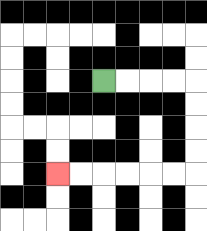{'start': '[4, 3]', 'end': '[2, 7]', 'path_directions': 'R,R,R,R,D,D,D,D,L,L,L,L,L,L', 'path_coordinates': '[[4, 3], [5, 3], [6, 3], [7, 3], [8, 3], [8, 4], [8, 5], [8, 6], [8, 7], [7, 7], [6, 7], [5, 7], [4, 7], [3, 7], [2, 7]]'}